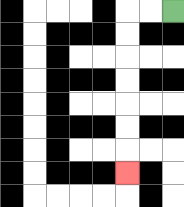{'start': '[7, 0]', 'end': '[5, 7]', 'path_directions': 'L,L,D,D,D,D,D,D,D', 'path_coordinates': '[[7, 0], [6, 0], [5, 0], [5, 1], [5, 2], [5, 3], [5, 4], [5, 5], [5, 6], [5, 7]]'}